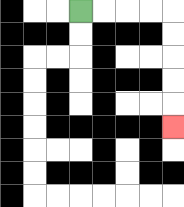{'start': '[3, 0]', 'end': '[7, 5]', 'path_directions': 'R,R,R,R,D,D,D,D,D', 'path_coordinates': '[[3, 0], [4, 0], [5, 0], [6, 0], [7, 0], [7, 1], [7, 2], [7, 3], [7, 4], [7, 5]]'}